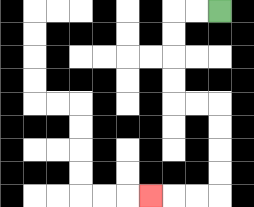{'start': '[9, 0]', 'end': '[6, 8]', 'path_directions': 'L,L,D,D,D,D,R,R,D,D,D,D,L,L,L', 'path_coordinates': '[[9, 0], [8, 0], [7, 0], [7, 1], [7, 2], [7, 3], [7, 4], [8, 4], [9, 4], [9, 5], [9, 6], [9, 7], [9, 8], [8, 8], [7, 8], [6, 8]]'}